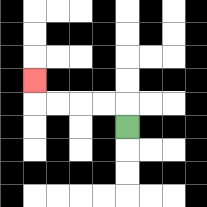{'start': '[5, 5]', 'end': '[1, 3]', 'path_directions': 'U,L,L,L,L,U', 'path_coordinates': '[[5, 5], [5, 4], [4, 4], [3, 4], [2, 4], [1, 4], [1, 3]]'}